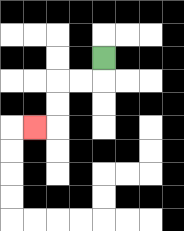{'start': '[4, 2]', 'end': '[1, 5]', 'path_directions': 'D,L,L,D,D,L', 'path_coordinates': '[[4, 2], [4, 3], [3, 3], [2, 3], [2, 4], [2, 5], [1, 5]]'}